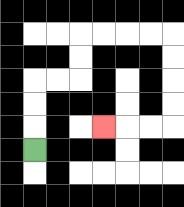{'start': '[1, 6]', 'end': '[4, 5]', 'path_directions': 'U,U,U,R,R,U,U,R,R,R,R,D,D,D,D,L,L,L', 'path_coordinates': '[[1, 6], [1, 5], [1, 4], [1, 3], [2, 3], [3, 3], [3, 2], [3, 1], [4, 1], [5, 1], [6, 1], [7, 1], [7, 2], [7, 3], [7, 4], [7, 5], [6, 5], [5, 5], [4, 5]]'}